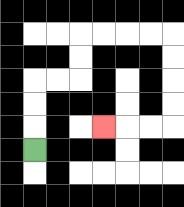{'start': '[1, 6]', 'end': '[4, 5]', 'path_directions': 'U,U,U,R,R,U,U,R,R,R,R,D,D,D,D,L,L,L', 'path_coordinates': '[[1, 6], [1, 5], [1, 4], [1, 3], [2, 3], [3, 3], [3, 2], [3, 1], [4, 1], [5, 1], [6, 1], [7, 1], [7, 2], [7, 3], [7, 4], [7, 5], [6, 5], [5, 5], [4, 5]]'}